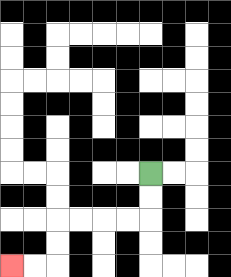{'start': '[6, 7]', 'end': '[0, 11]', 'path_directions': 'D,D,L,L,L,L,D,D,L,L', 'path_coordinates': '[[6, 7], [6, 8], [6, 9], [5, 9], [4, 9], [3, 9], [2, 9], [2, 10], [2, 11], [1, 11], [0, 11]]'}